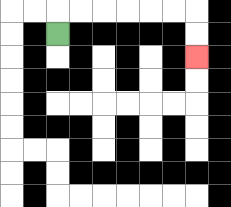{'start': '[2, 1]', 'end': '[8, 2]', 'path_directions': 'U,R,R,R,R,R,R,D,D', 'path_coordinates': '[[2, 1], [2, 0], [3, 0], [4, 0], [5, 0], [6, 0], [7, 0], [8, 0], [8, 1], [8, 2]]'}